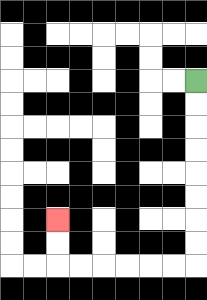{'start': '[8, 3]', 'end': '[2, 9]', 'path_directions': 'D,D,D,D,D,D,D,D,L,L,L,L,L,L,U,U', 'path_coordinates': '[[8, 3], [8, 4], [8, 5], [8, 6], [8, 7], [8, 8], [8, 9], [8, 10], [8, 11], [7, 11], [6, 11], [5, 11], [4, 11], [3, 11], [2, 11], [2, 10], [2, 9]]'}